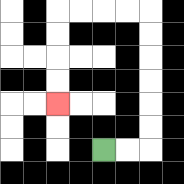{'start': '[4, 6]', 'end': '[2, 4]', 'path_directions': 'R,R,U,U,U,U,U,U,L,L,L,L,D,D,D,D', 'path_coordinates': '[[4, 6], [5, 6], [6, 6], [6, 5], [6, 4], [6, 3], [6, 2], [6, 1], [6, 0], [5, 0], [4, 0], [3, 0], [2, 0], [2, 1], [2, 2], [2, 3], [2, 4]]'}